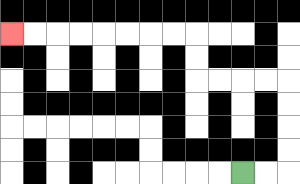{'start': '[10, 7]', 'end': '[0, 1]', 'path_directions': 'R,R,U,U,U,U,L,L,L,L,U,U,L,L,L,L,L,L,L,L', 'path_coordinates': '[[10, 7], [11, 7], [12, 7], [12, 6], [12, 5], [12, 4], [12, 3], [11, 3], [10, 3], [9, 3], [8, 3], [8, 2], [8, 1], [7, 1], [6, 1], [5, 1], [4, 1], [3, 1], [2, 1], [1, 1], [0, 1]]'}